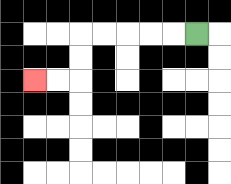{'start': '[8, 1]', 'end': '[1, 3]', 'path_directions': 'L,L,L,L,L,D,D,L,L', 'path_coordinates': '[[8, 1], [7, 1], [6, 1], [5, 1], [4, 1], [3, 1], [3, 2], [3, 3], [2, 3], [1, 3]]'}